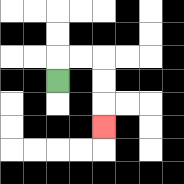{'start': '[2, 3]', 'end': '[4, 5]', 'path_directions': 'U,R,R,D,D,D', 'path_coordinates': '[[2, 3], [2, 2], [3, 2], [4, 2], [4, 3], [4, 4], [4, 5]]'}